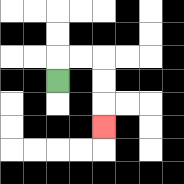{'start': '[2, 3]', 'end': '[4, 5]', 'path_directions': 'U,R,R,D,D,D', 'path_coordinates': '[[2, 3], [2, 2], [3, 2], [4, 2], [4, 3], [4, 4], [4, 5]]'}